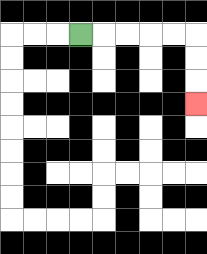{'start': '[3, 1]', 'end': '[8, 4]', 'path_directions': 'R,R,R,R,R,D,D,D', 'path_coordinates': '[[3, 1], [4, 1], [5, 1], [6, 1], [7, 1], [8, 1], [8, 2], [8, 3], [8, 4]]'}